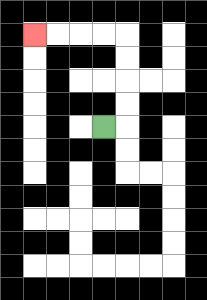{'start': '[4, 5]', 'end': '[1, 1]', 'path_directions': 'R,U,U,U,U,L,L,L,L', 'path_coordinates': '[[4, 5], [5, 5], [5, 4], [5, 3], [5, 2], [5, 1], [4, 1], [3, 1], [2, 1], [1, 1]]'}